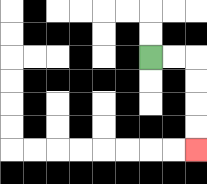{'start': '[6, 2]', 'end': '[8, 6]', 'path_directions': 'R,R,D,D,D,D', 'path_coordinates': '[[6, 2], [7, 2], [8, 2], [8, 3], [8, 4], [8, 5], [8, 6]]'}